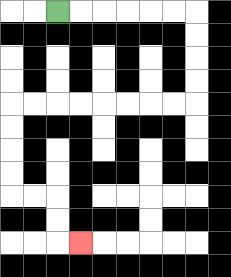{'start': '[2, 0]', 'end': '[3, 10]', 'path_directions': 'R,R,R,R,R,R,D,D,D,D,L,L,L,L,L,L,L,L,D,D,D,D,R,R,D,D,R', 'path_coordinates': '[[2, 0], [3, 0], [4, 0], [5, 0], [6, 0], [7, 0], [8, 0], [8, 1], [8, 2], [8, 3], [8, 4], [7, 4], [6, 4], [5, 4], [4, 4], [3, 4], [2, 4], [1, 4], [0, 4], [0, 5], [0, 6], [0, 7], [0, 8], [1, 8], [2, 8], [2, 9], [2, 10], [3, 10]]'}